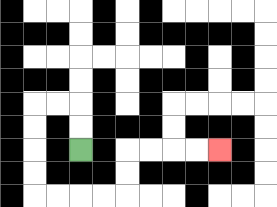{'start': '[3, 6]', 'end': '[9, 6]', 'path_directions': 'U,U,L,L,D,D,D,D,R,R,R,R,U,U,R,R,R,R', 'path_coordinates': '[[3, 6], [3, 5], [3, 4], [2, 4], [1, 4], [1, 5], [1, 6], [1, 7], [1, 8], [2, 8], [3, 8], [4, 8], [5, 8], [5, 7], [5, 6], [6, 6], [7, 6], [8, 6], [9, 6]]'}